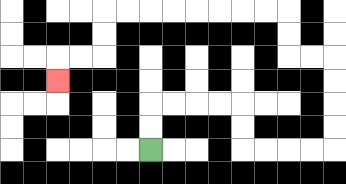{'start': '[6, 6]', 'end': '[2, 3]', 'path_directions': 'U,U,R,R,R,R,D,D,R,R,R,R,U,U,U,U,L,L,U,U,L,L,L,L,L,L,L,L,D,D,L,L,D', 'path_coordinates': '[[6, 6], [6, 5], [6, 4], [7, 4], [8, 4], [9, 4], [10, 4], [10, 5], [10, 6], [11, 6], [12, 6], [13, 6], [14, 6], [14, 5], [14, 4], [14, 3], [14, 2], [13, 2], [12, 2], [12, 1], [12, 0], [11, 0], [10, 0], [9, 0], [8, 0], [7, 0], [6, 0], [5, 0], [4, 0], [4, 1], [4, 2], [3, 2], [2, 2], [2, 3]]'}